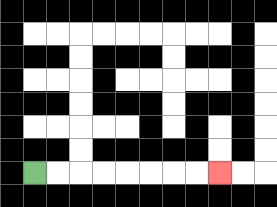{'start': '[1, 7]', 'end': '[9, 7]', 'path_directions': 'R,R,R,R,R,R,R,R', 'path_coordinates': '[[1, 7], [2, 7], [3, 7], [4, 7], [5, 7], [6, 7], [7, 7], [8, 7], [9, 7]]'}